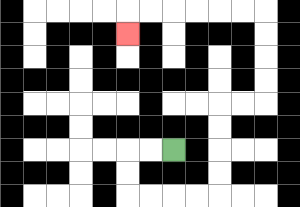{'start': '[7, 6]', 'end': '[5, 1]', 'path_directions': 'L,L,D,D,R,R,R,R,U,U,U,U,R,R,U,U,U,U,L,L,L,L,L,L,D', 'path_coordinates': '[[7, 6], [6, 6], [5, 6], [5, 7], [5, 8], [6, 8], [7, 8], [8, 8], [9, 8], [9, 7], [9, 6], [9, 5], [9, 4], [10, 4], [11, 4], [11, 3], [11, 2], [11, 1], [11, 0], [10, 0], [9, 0], [8, 0], [7, 0], [6, 0], [5, 0], [5, 1]]'}